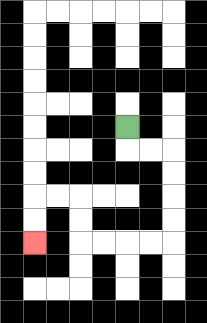{'start': '[5, 5]', 'end': '[1, 10]', 'path_directions': 'D,R,R,D,D,D,D,L,L,L,L,U,U,L,L,D,D', 'path_coordinates': '[[5, 5], [5, 6], [6, 6], [7, 6], [7, 7], [7, 8], [7, 9], [7, 10], [6, 10], [5, 10], [4, 10], [3, 10], [3, 9], [3, 8], [2, 8], [1, 8], [1, 9], [1, 10]]'}